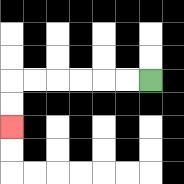{'start': '[6, 3]', 'end': '[0, 5]', 'path_directions': 'L,L,L,L,L,L,D,D', 'path_coordinates': '[[6, 3], [5, 3], [4, 3], [3, 3], [2, 3], [1, 3], [0, 3], [0, 4], [0, 5]]'}